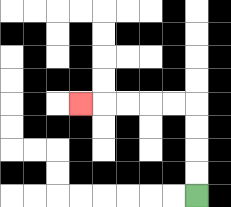{'start': '[8, 8]', 'end': '[3, 4]', 'path_directions': 'U,U,U,U,L,L,L,L,L', 'path_coordinates': '[[8, 8], [8, 7], [8, 6], [8, 5], [8, 4], [7, 4], [6, 4], [5, 4], [4, 4], [3, 4]]'}